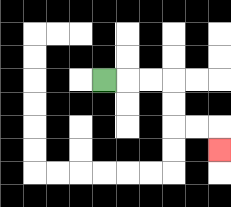{'start': '[4, 3]', 'end': '[9, 6]', 'path_directions': 'R,R,R,D,D,R,R,D', 'path_coordinates': '[[4, 3], [5, 3], [6, 3], [7, 3], [7, 4], [7, 5], [8, 5], [9, 5], [9, 6]]'}